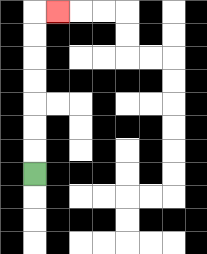{'start': '[1, 7]', 'end': '[2, 0]', 'path_directions': 'U,U,U,U,U,U,U,R', 'path_coordinates': '[[1, 7], [1, 6], [1, 5], [1, 4], [1, 3], [1, 2], [1, 1], [1, 0], [2, 0]]'}